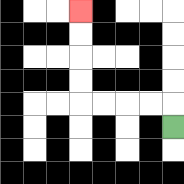{'start': '[7, 5]', 'end': '[3, 0]', 'path_directions': 'U,L,L,L,L,U,U,U,U', 'path_coordinates': '[[7, 5], [7, 4], [6, 4], [5, 4], [4, 4], [3, 4], [3, 3], [3, 2], [3, 1], [3, 0]]'}